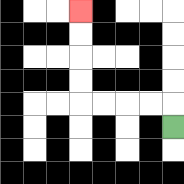{'start': '[7, 5]', 'end': '[3, 0]', 'path_directions': 'U,L,L,L,L,U,U,U,U', 'path_coordinates': '[[7, 5], [7, 4], [6, 4], [5, 4], [4, 4], [3, 4], [3, 3], [3, 2], [3, 1], [3, 0]]'}